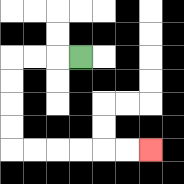{'start': '[3, 2]', 'end': '[6, 6]', 'path_directions': 'L,L,L,D,D,D,D,R,R,R,R,R,R', 'path_coordinates': '[[3, 2], [2, 2], [1, 2], [0, 2], [0, 3], [0, 4], [0, 5], [0, 6], [1, 6], [2, 6], [3, 6], [4, 6], [5, 6], [6, 6]]'}